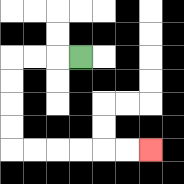{'start': '[3, 2]', 'end': '[6, 6]', 'path_directions': 'L,L,L,D,D,D,D,R,R,R,R,R,R', 'path_coordinates': '[[3, 2], [2, 2], [1, 2], [0, 2], [0, 3], [0, 4], [0, 5], [0, 6], [1, 6], [2, 6], [3, 6], [4, 6], [5, 6], [6, 6]]'}